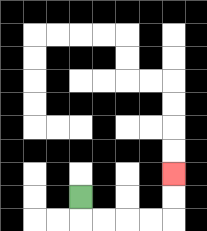{'start': '[3, 8]', 'end': '[7, 7]', 'path_directions': 'D,R,R,R,R,U,U', 'path_coordinates': '[[3, 8], [3, 9], [4, 9], [5, 9], [6, 9], [7, 9], [7, 8], [7, 7]]'}